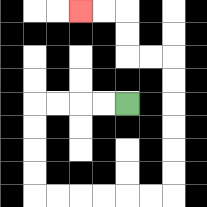{'start': '[5, 4]', 'end': '[3, 0]', 'path_directions': 'L,L,L,L,D,D,D,D,R,R,R,R,R,R,U,U,U,U,U,U,L,L,U,U,L,L', 'path_coordinates': '[[5, 4], [4, 4], [3, 4], [2, 4], [1, 4], [1, 5], [1, 6], [1, 7], [1, 8], [2, 8], [3, 8], [4, 8], [5, 8], [6, 8], [7, 8], [7, 7], [7, 6], [7, 5], [7, 4], [7, 3], [7, 2], [6, 2], [5, 2], [5, 1], [5, 0], [4, 0], [3, 0]]'}